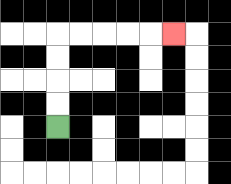{'start': '[2, 5]', 'end': '[7, 1]', 'path_directions': 'U,U,U,U,R,R,R,R,R', 'path_coordinates': '[[2, 5], [2, 4], [2, 3], [2, 2], [2, 1], [3, 1], [4, 1], [5, 1], [6, 1], [7, 1]]'}